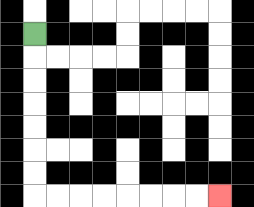{'start': '[1, 1]', 'end': '[9, 8]', 'path_directions': 'D,D,D,D,D,D,D,R,R,R,R,R,R,R,R', 'path_coordinates': '[[1, 1], [1, 2], [1, 3], [1, 4], [1, 5], [1, 6], [1, 7], [1, 8], [2, 8], [3, 8], [4, 8], [5, 8], [6, 8], [7, 8], [8, 8], [9, 8]]'}